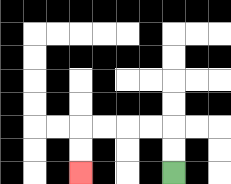{'start': '[7, 7]', 'end': '[3, 7]', 'path_directions': 'U,U,L,L,L,L,D,D', 'path_coordinates': '[[7, 7], [7, 6], [7, 5], [6, 5], [5, 5], [4, 5], [3, 5], [3, 6], [3, 7]]'}